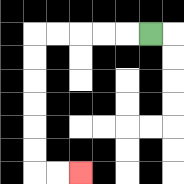{'start': '[6, 1]', 'end': '[3, 7]', 'path_directions': 'L,L,L,L,L,D,D,D,D,D,D,R,R', 'path_coordinates': '[[6, 1], [5, 1], [4, 1], [3, 1], [2, 1], [1, 1], [1, 2], [1, 3], [1, 4], [1, 5], [1, 6], [1, 7], [2, 7], [3, 7]]'}